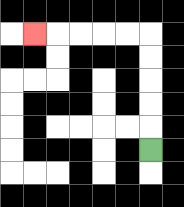{'start': '[6, 6]', 'end': '[1, 1]', 'path_directions': 'U,U,U,U,U,L,L,L,L,L', 'path_coordinates': '[[6, 6], [6, 5], [6, 4], [6, 3], [6, 2], [6, 1], [5, 1], [4, 1], [3, 1], [2, 1], [1, 1]]'}